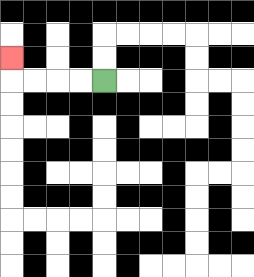{'start': '[4, 3]', 'end': '[0, 2]', 'path_directions': 'L,L,L,L,U', 'path_coordinates': '[[4, 3], [3, 3], [2, 3], [1, 3], [0, 3], [0, 2]]'}